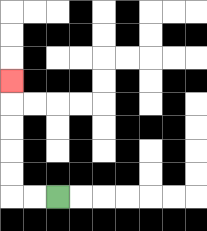{'start': '[2, 8]', 'end': '[0, 3]', 'path_directions': 'L,L,U,U,U,U,U', 'path_coordinates': '[[2, 8], [1, 8], [0, 8], [0, 7], [0, 6], [0, 5], [0, 4], [0, 3]]'}